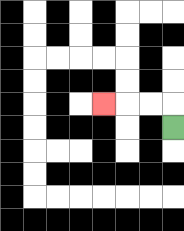{'start': '[7, 5]', 'end': '[4, 4]', 'path_directions': 'U,L,L,L', 'path_coordinates': '[[7, 5], [7, 4], [6, 4], [5, 4], [4, 4]]'}